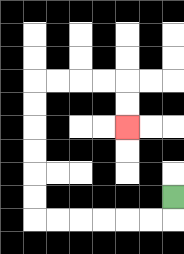{'start': '[7, 8]', 'end': '[5, 5]', 'path_directions': 'D,L,L,L,L,L,L,U,U,U,U,U,U,R,R,R,R,D,D', 'path_coordinates': '[[7, 8], [7, 9], [6, 9], [5, 9], [4, 9], [3, 9], [2, 9], [1, 9], [1, 8], [1, 7], [1, 6], [1, 5], [1, 4], [1, 3], [2, 3], [3, 3], [4, 3], [5, 3], [5, 4], [5, 5]]'}